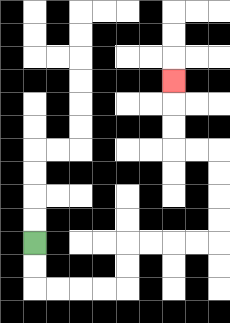{'start': '[1, 10]', 'end': '[7, 3]', 'path_directions': 'D,D,R,R,R,R,U,U,R,R,R,R,U,U,U,U,L,L,U,U,U', 'path_coordinates': '[[1, 10], [1, 11], [1, 12], [2, 12], [3, 12], [4, 12], [5, 12], [5, 11], [5, 10], [6, 10], [7, 10], [8, 10], [9, 10], [9, 9], [9, 8], [9, 7], [9, 6], [8, 6], [7, 6], [7, 5], [7, 4], [7, 3]]'}